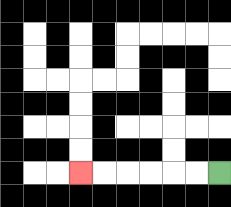{'start': '[9, 7]', 'end': '[3, 7]', 'path_directions': 'L,L,L,L,L,L', 'path_coordinates': '[[9, 7], [8, 7], [7, 7], [6, 7], [5, 7], [4, 7], [3, 7]]'}